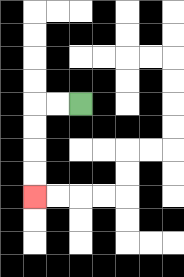{'start': '[3, 4]', 'end': '[1, 8]', 'path_directions': 'L,L,D,D,D,D', 'path_coordinates': '[[3, 4], [2, 4], [1, 4], [1, 5], [1, 6], [1, 7], [1, 8]]'}